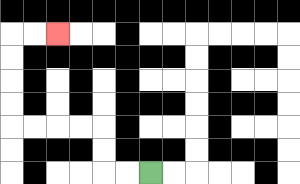{'start': '[6, 7]', 'end': '[2, 1]', 'path_directions': 'L,L,U,U,L,L,L,L,U,U,U,U,R,R', 'path_coordinates': '[[6, 7], [5, 7], [4, 7], [4, 6], [4, 5], [3, 5], [2, 5], [1, 5], [0, 5], [0, 4], [0, 3], [0, 2], [0, 1], [1, 1], [2, 1]]'}